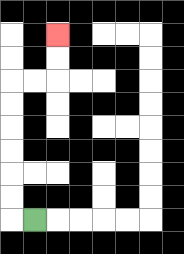{'start': '[1, 9]', 'end': '[2, 1]', 'path_directions': 'L,U,U,U,U,U,U,R,R,U,U', 'path_coordinates': '[[1, 9], [0, 9], [0, 8], [0, 7], [0, 6], [0, 5], [0, 4], [0, 3], [1, 3], [2, 3], [2, 2], [2, 1]]'}